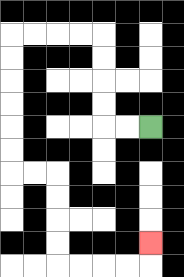{'start': '[6, 5]', 'end': '[6, 10]', 'path_directions': 'L,L,U,U,U,U,L,L,L,L,D,D,D,D,D,D,R,R,D,D,D,D,R,R,R,R,U', 'path_coordinates': '[[6, 5], [5, 5], [4, 5], [4, 4], [4, 3], [4, 2], [4, 1], [3, 1], [2, 1], [1, 1], [0, 1], [0, 2], [0, 3], [0, 4], [0, 5], [0, 6], [0, 7], [1, 7], [2, 7], [2, 8], [2, 9], [2, 10], [2, 11], [3, 11], [4, 11], [5, 11], [6, 11], [6, 10]]'}